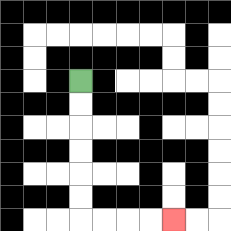{'start': '[3, 3]', 'end': '[7, 9]', 'path_directions': 'D,D,D,D,D,D,R,R,R,R', 'path_coordinates': '[[3, 3], [3, 4], [3, 5], [3, 6], [3, 7], [3, 8], [3, 9], [4, 9], [5, 9], [6, 9], [7, 9]]'}